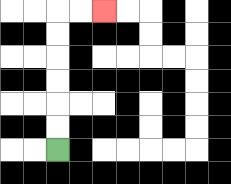{'start': '[2, 6]', 'end': '[4, 0]', 'path_directions': 'U,U,U,U,U,U,R,R', 'path_coordinates': '[[2, 6], [2, 5], [2, 4], [2, 3], [2, 2], [2, 1], [2, 0], [3, 0], [4, 0]]'}